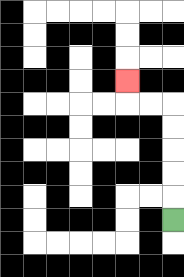{'start': '[7, 9]', 'end': '[5, 3]', 'path_directions': 'U,U,U,U,U,L,L,U', 'path_coordinates': '[[7, 9], [7, 8], [7, 7], [7, 6], [7, 5], [7, 4], [6, 4], [5, 4], [5, 3]]'}